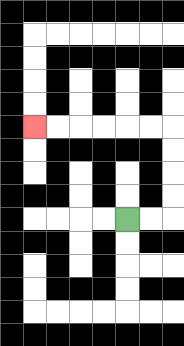{'start': '[5, 9]', 'end': '[1, 5]', 'path_directions': 'R,R,U,U,U,U,L,L,L,L,L,L', 'path_coordinates': '[[5, 9], [6, 9], [7, 9], [7, 8], [7, 7], [7, 6], [7, 5], [6, 5], [5, 5], [4, 5], [3, 5], [2, 5], [1, 5]]'}